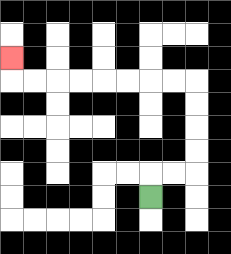{'start': '[6, 8]', 'end': '[0, 2]', 'path_directions': 'U,R,R,U,U,U,U,L,L,L,L,L,L,L,L,U', 'path_coordinates': '[[6, 8], [6, 7], [7, 7], [8, 7], [8, 6], [8, 5], [8, 4], [8, 3], [7, 3], [6, 3], [5, 3], [4, 3], [3, 3], [2, 3], [1, 3], [0, 3], [0, 2]]'}